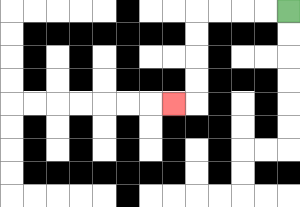{'start': '[12, 0]', 'end': '[7, 4]', 'path_directions': 'L,L,L,L,D,D,D,D,L', 'path_coordinates': '[[12, 0], [11, 0], [10, 0], [9, 0], [8, 0], [8, 1], [8, 2], [8, 3], [8, 4], [7, 4]]'}